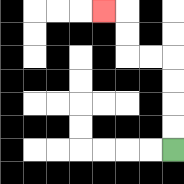{'start': '[7, 6]', 'end': '[4, 0]', 'path_directions': 'U,U,U,U,L,L,U,U,L', 'path_coordinates': '[[7, 6], [7, 5], [7, 4], [7, 3], [7, 2], [6, 2], [5, 2], [5, 1], [5, 0], [4, 0]]'}